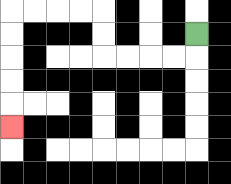{'start': '[8, 1]', 'end': '[0, 5]', 'path_directions': 'D,L,L,L,L,U,U,L,L,L,L,D,D,D,D,D', 'path_coordinates': '[[8, 1], [8, 2], [7, 2], [6, 2], [5, 2], [4, 2], [4, 1], [4, 0], [3, 0], [2, 0], [1, 0], [0, 0], [0, 1], [0, 2], [0, 3], [0, 4], [0, 5]]'}